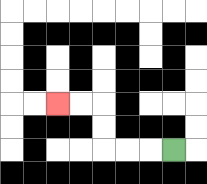{'start': '[7, 6]', 'end': '[2, 4]', 'path_directions': 'L,L,L,U,U,L,L', 'path_coordinates': '[[7, 6], [6, 6], [5, 6], [4, 6], [4, 5], [4, 4], [3, 4], [2, 4]]'}